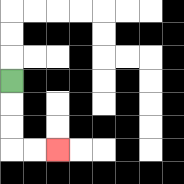{'start': '[0, 3]', 'end': '[2, 6]', 'path_directions': 'D,D,D,R,R', 'path_coordinates': '[[0, 3], [0, 4], [0, 5], [0, 6], [1, 6], [2, 6]]'}